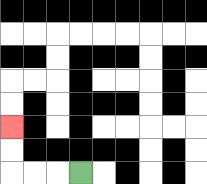{'start': '[3, 7]', 'end': '[0, 5]', 'path_directions': 'L,L,L,U,U', 'path_coordinates': '[[3, 7], [2, 7], [1, 7], [0, 7], [0, 6], [0, 5]]'}